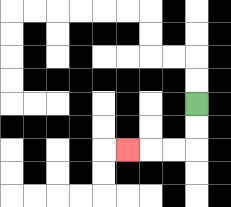{'start': '[8, 4]', 'end': '[5, 6]', 'path_directions': 'D,D,L,L,L', 'path_coordinates': '[[8, 4], [8, 5], [8, 6], [7, 6], [6, 6], [5, 6]]'}